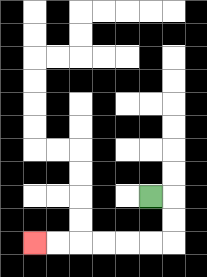{'start': '[6, 8]', 'end': '[1, 10]', 'path_directions': 'R,D,D,L,L,L,L,L,L', 'path_coordinates': '[[6, 8], [7, 8], [7, 9], [7, 10], [6, 10], [5, 10], [4, 10], [3, 10], [2, 10], [1, 10]]'}